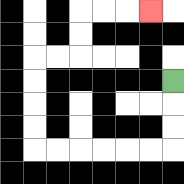{'start': '[7, 3]', 'end': '[6, 0]', 'path_directions': 'D,D,D,L,L,L,L,L,L,U,U,U,U,R,R,U,U,R,R,R', 'path_coordinates': '[[7, 3], [7, 4], [7, 5], [7, 6], [6, 6], [5, 6], [4, 6], [3, 6], [2, 6], [1, 6], [1, 5], [1, 4], [1, 3], [1, 2], [2, 2], [3, 2], [3, 1], [3, 0], [4, 0], [5, 0], [6, 0]]'}